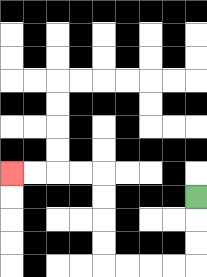{'start': '[8, 8]', 'end': '[0, 7]', 'path_directions': 'D,D,D,L,L,L,L,U,U,U,U,L,L,L,L', 'path_coordinates': '[[8, 8], [8, 9], [8, 10], [8, 11], [7, 11], [6, 11], [5, 11], [4, 11], [4, 10], [4, 9], [4, 8], [4, 7], [3, 7], [2, 7], [1, 7], [0, 7]]'}